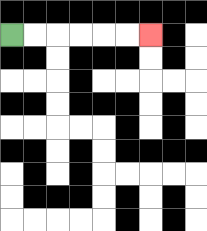{'start': '[0, 1]', 'end': '[6, 1]', 'path_directions': 'R,R,R,R,R,R', 'path_coordinates': '[[0, 1], [1, 1], [2, 1], [3, 1], [4, 1], [5, 1], [6, 1]]'}